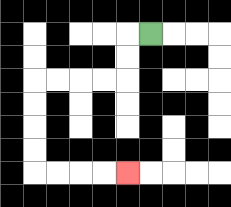{'start': '[6, 1]', 'end': '[5, 7]', 'path_directions': 'L,D,D,L,L,L,L,D,D,D,D,R,R,R,R', 'path_coordinates': '[[6, 1], [5, 1], [5, 2], [5, 3], [4, 3], [3, 3], [2, 3], [1, 3], [1, 4], [1, 5], [1, 6], [1, 7], [2, 7], [3, 7], [4, 7], [5, 7]]'}